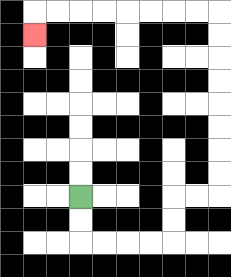{'start': '[3, 8]', 'end': '[1, 1]', 'path_directions': 'D,D,R,R,R,R,U,U,R,R,U,U,U,U,U,U,U,U,L,L,L,L,L,L,L,L,D', 'path_coordinates': '[[3, 8], [3, 9], [3, 10], [4, 10], [5, 10], [6, 10], [7, 10], [7, 9], [7, 8], [8, 8], [9, 8], [9, 7], [9, 6], [9, 5], [9, 4], [9, 3], [9, 2], [9, 1], [9, 0], [8, 0], [7, 0], [6, 0], [5, 0], [4, 0], [3, 0], [2, 0], [1, 0], [1, 1]]'}